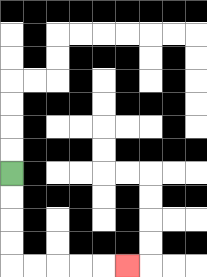{'start': '[0, 7]', 'end': '[5, 11]', 'path_directions': 'D,D,D,D,R,R,R,R,R', 'path_coordinates': '[[0, 7], [0, 8], [0, 9], [0, 10], [0, 11], [1, 11], [2, 11], [3, 11], [4, 11], [5, 11]]'}